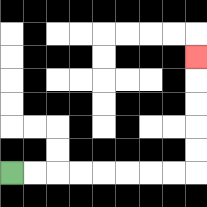{'start': '[0, 7]', 'end': '[8, 2]', 'path_directions': 'R,R,R,R,R,R,R,R,U,U,U,U,U', 'path_coordinates': '[[0, 7], [1, 7], [2, 7], [3, 7], [4, 7], [5, 7], [6, 7], [7, 7], [8, 7], [8, 6], [8, 5], [8, 4], [8, 3], [8, 2]]'}